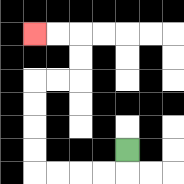{'start': '[5, 6]', 'end': '[1, 1]', 'path_directions': 'D,L,L,L,L,U,U,U,U,R,R,U,U,L,L', 'path_coordinates': '[[5, 6], [5, 7], [4, 7], [3, 7], [2, 7], [1, 7], [1, 6], [1, 5], [1, 4], [1, 3], [2, 3], [3, 3], [3, 2], [3, 1], [2, 1], [1, 1]]'}